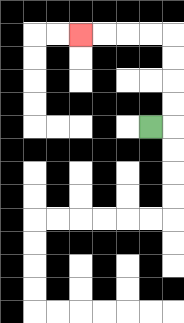{'start': '[6, 5]', 'end': '[3, 1]', 'path_directions': 'R,U,U,U,U,L,L,L,L', 'path_coordinates': '[[6, 5], [7, 5], [7, 4], [7, 3], [7, 2], [7, 1], [6, 1], [5, 1], [4, 1], [3, 1]]'}